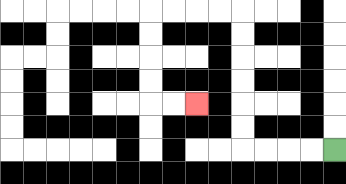{'start': '[14, 6]', 'end': '[8, 4]', 'path_directions': 'L,L,L,L,U,U,U,U,U,U,L,L,L,L,D,D,D,D,R,R', 'path_coordinates': '[[14, 6], [13, 6], [12, 6], [11, 6], [10, 6], [10, 5], [10, 4], [10, 3], [10, 2], [10, 1], [10, 0], [9, 0], [8, 0], [7, 0], [6, 0], [6, 1], [6, 2], [6, 3], [6, 4], [7, 4], [8, 4]]'}